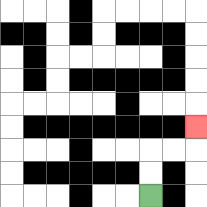{'start': '[6, 8]', 'end': '[8, 5]', 'path_directions': 'U,U,R,R,U', 'path_coordinates': '[[6, 8], [6, 7], [6, 6], [7, 6], [8, 6], [8, 5]]'}